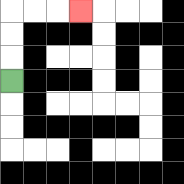{'start': '[0, 3]', 'end': '[3, 0]', 'path_directions': 'U,U,U,R,R,R', 'path_coordinates': '[[0, 3], [0, 2], [0, 1], [0, 0], [1, 0], [2, 0], [3, 0]]'}